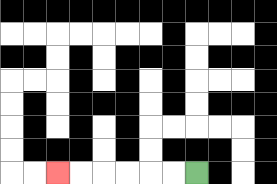{'start': '[8, 7]', 'end': '[2, 7]', 'path_directions': 'L,L,L,L,L,L', 'path_coordinates': '[[8, 7], [7, 7], [6, 7], [5, 7], [4, 7], [3, 7], [2, 7]]'}